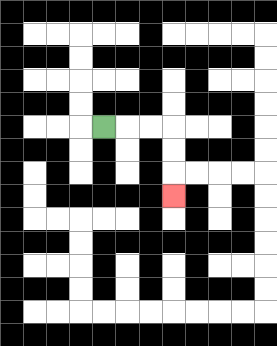{'start': '[4, 5]', 'end': '[7, 8]', 'path_directions': 'R,R,R,D,D,D', 'path_coordinates': '[[4, 5], [5, 5], [6, 5], [7, 5], [7, 6], [7, 7], [7, 8]]'}